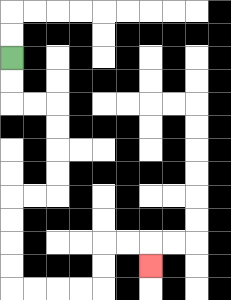{'start': '[0, 2]', 'end': '[6, 11]', 'path_directions': 'D,D,R,R,D,D,D,D,L,L,D,D,D,D,R,R,R,R,U,U,R,R,D', 'path_coordinates': '[[0, 2], [0, 3], [0, 4], [1, 4], [2, 4], [2, 5], [2, 6], [2, 7], [2, 8], [1, 8], [0, 8], [0, 9], [0, 10], [0, 11], [0, 12], [1, 12], [2, 12], [3, 12], [4, 12], [4, 11], [4, 10], [5, 10], [6, 10], [6, 11]]'}